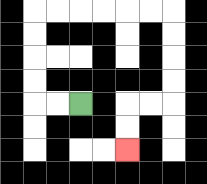{'start': '[3, 4]', 'end': '[5, 6]', 'path_directions': 'L,L,U,U,U,U,R,R,R,R,R,R,D,D,D,D,L,L,D,D', 'path_coordinates': '[[3, 4], [2, 4], [1, 4], [1, 3], [1, 2], [1, 1], [1, 0], [2, 0], [3, 0], [4, 0], [5, 0], [6, 0], [7, 0], [7, 1], [7, 2], [7, 3], [7, 4], [6, 4], [5, 4], [5, 5], [5, 6]]'}